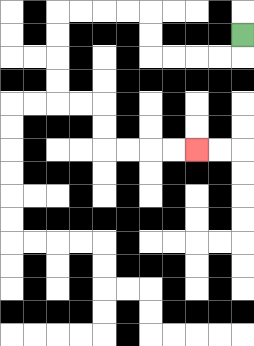{'start': '[10, 1]', 'end': '[8, 6]', 'path_directions': 'D,L,L,L,L,U,U,L,L,L,L,D,D,D,D,R,R,D,D,R,R,R,R', 'path_coordinates': '[[10, 1], [10, 2], [9, 2], [8, 2], [7, 2], [6, 2], [6, 1], [6, 0], [5, 0], [4, 0], [3, 0], [2, 0], [2, 1], [2, 2], [2, 3], [2, 4], [3, 4], [4, 4], [4, 5], [4, 6], [5, 6], [6, 6], [7, 6], [8, 6]]'}